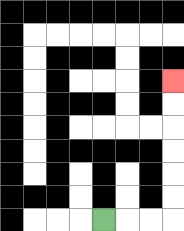{'start': '[4, 9]', 'end': '[7, 3]', 'path_directions': 'R,R,R,U,U,U,U,U,U', 'path_coordinates': '[[4, 9], [5, 9], [6, 9], [7, 9], [7, 8], [7, 7], [7, 6], [7, 5], [7, 4], [7, 3]]'}